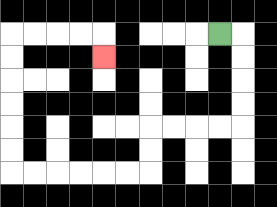{'start': '[9, 1]', 'end': '[4, 2]', 'path_directions': 'R,D,D,D,D,L,L,L,L,D,D,L,L,L,L,L,L,U,U,U,U,U,U,R,R,R,R,D', 'path_coordinates': '[[9, 1], [10, 1], [10, 2], [10, 3], [10, 4], [10, 5], [9, 5], [8, 5], [7, 5], [6, 5], [6, 6], [6, 7], [5, 7], [4, 7], [3, 7], [2, 7], [1, 7], [0, 7], [0, 6], [0, 5], [0, 4], [0, 3], [0, 2], [0, 1], [1, 1], [2, 1], [3, 1], [4, 1], [4, 2]]'}